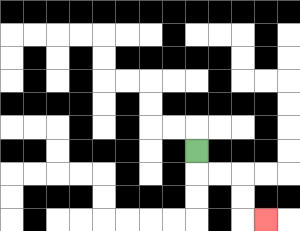{'start': '[8, 6]', 'end': '[11, 9]', 'path_directions': 'D,R,R,D,D,R', 'path_coordinates': '[[8, 6], [8, 7], [9, 7], [10, 7], [10, 8], [10, 9], [11, 9]]'}